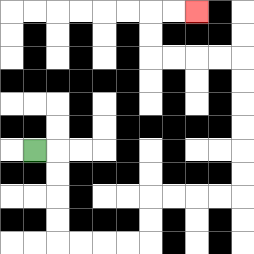{'start': '[1, 6]', 'end': '[8, 0]', 'path_directions': 'R,D,D,D,D,R,R,R,R,U,U,R,R,R,R,U,U,U,U,U,U,L,L,L,L,U,U,R,R', 'path_coordinates': '[[1, 6], [2, 6], [2, 7], [2, 8], [2, 9], [2, 10], [3, 10], [4, 10], [5, 10], [6, 10], [6, 9], [6, 8], [7, 8], [8, 8], [9, 8], [10, 8], [10, 7], [10, 6], [10, 5], [10, 4], [10, 3], [10, 2], [9, 2], [8, 2], [7, 2], [6, 2], [6, 1], [6, 0], [7, 0], [8, 0]]'}